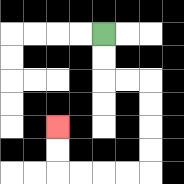{'start': '[4, 1]', 'end': '[2, 5]', 'path_directions': 'D,D,R,R,D,D,D,D,L,L,L,L,U,U', 'path_coordinates': '[[4, 1], [4, 2], [4, 3], [5, 3], [6, 3], [6, 4], [6, 5], [6, 6], [6, 7], [5, 7], [4, 7], [3, 7], [2, 7], [2, 6], [2, 5]]'}